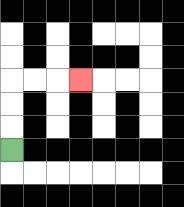{'start': '[0, 6]', 'end': '[3, 3]', 'path_directions': 'U,U,U,R,R,R', 'path_coordinates': '[[0, 6], [0, 5], [0, 4], [0, 3], [1, 3], [2, 3], [3, 3]]'}